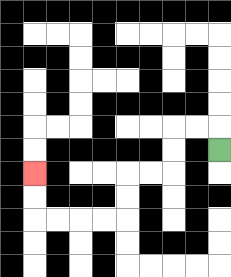{'start': '[9, 6]', 'end': '[1, 7]', 'path_directions': 'U,L,L,D,D,L,L,D,D,L,L,L,L,U,U', 'path_coordinates': '[[9, 6], [9, 5], [8, 5], [7, 5], [7, 6], [7, 7], [6, 7], [5, 7], [5, 8], [5, 9], [4, 9], [3, 9], [2, 9], [1, 9], [1, 8], [1, 7]]'}